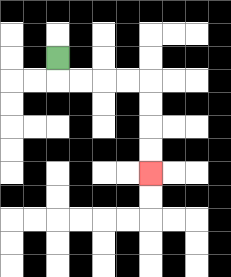{'start': '[2, 2]', 'end': '[6, 7]', 'path_directions': 'D,R,R,R,R,D,D,D,D', 'path_coordinates': '[[2, 2], [2, 3], [3, 3], [4, 3], [5, 3], [6, 3], [6, 4], [6, 5], [6, 6], [6, 7]]'}